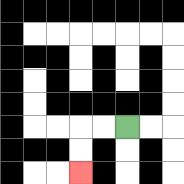{'start': '[5, 5]', 'end': '[3, 7]', 'path_directions': 'L,L,D,D', 'path_coordinates': '[[5, 5], [4, 5], [3, 5], [3, 6], [3, 7]]'}